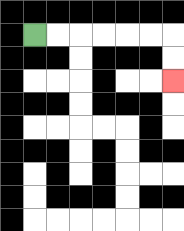{'start': '[1, 1]', 'end': '[7, 3]', 'path_directions': 'R,R,R,R,R,R,D,D', 'path_coordinates': '[[1, 1], [2, 1], [3, 1], [4, 1], [5, 1], [6, 1], [7, 1], [7, 2], [7, 3]]'}